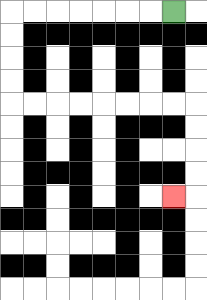{'start': '[7, 0]', 'end': '[7, 8]', 'path_directions': 'L,L,L,L,L,L,L,D,D,D,D,R,R,R,R,R,R,R,R,D,D,D,D,L', 'path_coordinates': '[[7, 0], [6, 0], [5, 0], [4, 0], [3, 0], [2, 0], [1, 0], [0, 0], [0, 1], [0, 2], [0, 3], [0, 4], [1, 4], [2, 4], [3, 4], [4, 4], [5, 4], [6, 4], [7, 4], [8, 4], [8, 5], [8, 6], [8, 7], [8, 8], [7, 8]]'}